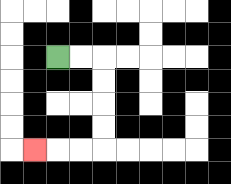{'start': '[2, 2]', 'end': '[1, 6]', 'path_directions': 'R,R,D,D,D,D,L,L,L', 'path_coordinates': '[[2, 2], [3, 2], [4, 2], [4, 3], [4, 4], [4, 5], [4, 6], [3, 6], [2, 6], [1, 6]]'}